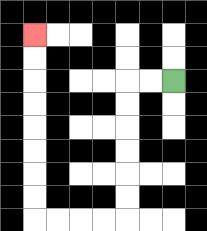{'start': '[7, 3]', 'end': '[1, 1]', 'path_directions': 'L,L,D,D,D,D,D,D,L,L,L,L,U,U,U,U,U,U,U,U', 'path_coordinates': '[[7, 3], [6, 3], [5, 3], [5, 4], [5, 5], [5, 6], [5, 7], [5, 8], [5, 9], [4, 9], [3, 9], [2, 9], [1, 9], [1, 8], [1, 7], [1, 6], [1, 5], [1, 4], [1, 3], [1, 2], [1, 1]]'}